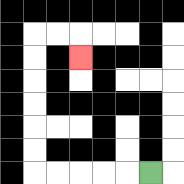{'start': '[6, 7]', 'end': '[3, 2]', 'path_directions': 'L,L,L,L,L,U,U,U,U,U,U,R,R,D', 'path_coordinates': '[[6, 7], [5, 7], [4, 7], [3, 7], [2, 7], [1, 7], [1, 6], [1, 5], [1, 4], [1, 3], [1, 2], [1, 1], [2, 1], [3, 1], [3, 2]]'}